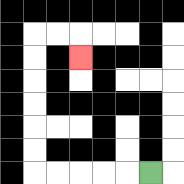{'start': '[6, 7]', 'end': '[3, 2]', 'path_directions': 'L,L,L,L,L,U,U,U,U,U,U,R,R,D', 'path_coordinates': '[[6, 7], [5, 7], [4, 7], [3, 7], [2, 7], [1, 7], [1, 6], [1, 5], [1, 4], [1, 3], [1, 2], [1, 1], [2, 1], [3, 1], [3, 2]]'}